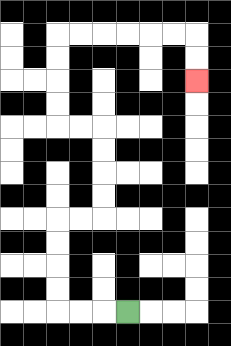{'start': '[5, 13]', 'end': '[8, 3]', 'path_directions': 'L,L,L,U,U,U,U,R,R,U,U,U,U,L,L,U,U,U,U,R,R,R,R,R,R,D,D', 'path_coordinates': '[[5, 13], [4, 13], [3, 13], [2, 13], [2, 12], [2, 11], [2, 10], [2, 9], [3, 9], [4, 9], [4, 8], [4, 7], [4, 6], [4, 5], [3, 5], [2, 5], [2, 4], [2, 3], [2, 2], [2, 1], [3, 1], [4, 1], [5, 1], [6, 1], [7, 1], [8, 1], [8, 2], [8, 3]]'}